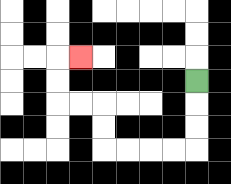{'start': '[8, 3]', 'end': '[3, 2]', 'path_directions': 'D,D,D,L,L,L,L,U,U,L,L,U,U,R', 'path_coordinates': '[[8, 3], [8, 4], [8, 5], [8, 6], [7, 6], [6, 6], [5, 6], [4, 6], [4, 5], [4, 4], [3, 4], [2, 4], [2, 3], [2, 2], [3, 2]]'}